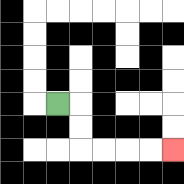{'start': '[2, 4]', 'end': '[7, 6]', 'path_directions': 'R,D,D,R,R,R,R', 'path_coordinates': '[[2, 4], [3, 4], [3, 5], [3, 6], [4, 6], [5, 6], [6, 6], [7, 6]]'}